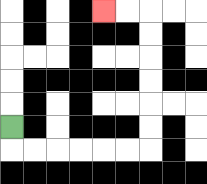{'start': '[0, 5]', 'end': '[4, 0]', 'path_directions': 'D,R,R,R,R,R,R,U,U,U,U,U,U,L,L', 'path_coordinates': '[[0, 5], [0, 6], [1, 6], [2, 6], [3, 6], [4, 6], [5, 6], [6, 6], [6, 5], [6, 4], [6, 3], [6, 2], [6, 1], [6, 0], [5, 0], [4, 0]]'}